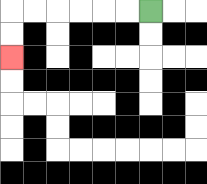{'start': '[6, 0]', 'end': '[0, 2]', 'path_directions': 'L,L,L,L,L,L,D,D', 'path_coordinates': '[[6, 0], [5, 0], [4, 0], [3, 0], [2, 0], [1, 0], [0, 0], [0, 1], [0, 2]]'}